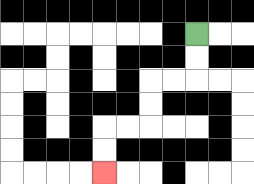{'start': '[8, 1]', 'end': '[4, 7]', 'path_directions': 'D,D,L,L,D,D,L,L,D,D', 'path_coordinates': '[[8, 1], [8, 2], [8, 3], [7, 3], [6, 3], [6, 4], [6, 5], [5, 5], [4, 5], [4, 6], [4, 7]]'}